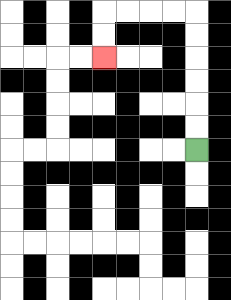{'start': '[8, 6]', 'end': '[4, 2]', 'path_directions': 'U,U,U,U,U,U,L,L,L,L,D,D', 'path_coordinates': '[[8, 6], [8, 5], [8, 4], [8, 3], [8, 2], [8, 1], [8, 0], [7, 0], [6, 0], [5, 0], [4, 0], [4, 1], [4, 2]]'}